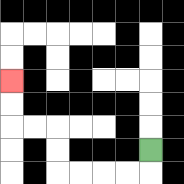{'start': '[6, 6]', 'end': '[0, 3]', 'path_directions': 'D,L,L,L,L,U,U,L,L,U,U', 'path_coordinates': '[[6, 6], [6, 7], [5, 7], [4, 7], [3, 7], [2, 7], [2, 6], [2, 5], [1, 5], [0, 5], [0, 4], [0, 3]]'}